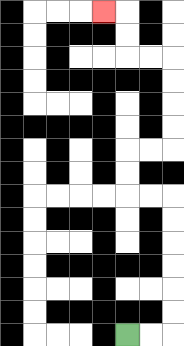{'start': '[5, 14]', 'end': '[4, 0]', 'path_directions': 'R,R,U,U,U,U,U,U,L,L,U,U,R,R,U,U,U,U,L,L,U,U,L', 'path_coordinates': '[[5, 14], [6, 14], [7, 14], [7, 13], [7, 12], [7, 11], [7, 10], [7, 9], [7, 8], [6, 8], [5, 8], [5, 7], [5, 6], [6, 6], [7, 6], [7, 5], [7, 4], [7, 3], [7, 2], [6, 2], [5, 2], [5, 1], [5, 0], [4, 0]]'}